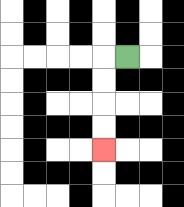{'start': '[5, 2]', 'end': '[4, 6]', 'path_directions': 'L,D,D,D,D', 'path_coordinates': '[[5, 2], [4, 2], [4, 3], [4, 4], [4, 5], [4, 6]]'}